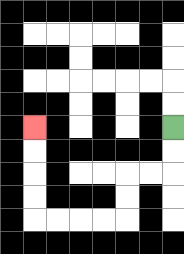{'start': '[7, 5]', 'end': '[1, 5]', 'path_directions': 'D,D,L,L,D,D,L,L,L,L,U,U,U,U', 'path_coordinates': '[[7, 5], [7, 6], [7, 7], [6, 7], [5, 7], [5, 8], [5, 9], [4, 9], [3, 9], [2, 9], [1, 9], [1, 8], [1, 7], [1, 6], [1, 5]]'}